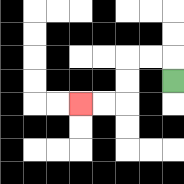{'start': '[7, 3]', 'end': '[3, 4]', 'path_directions': 'U,L,L,D,D,L,L', 'path_coordinates': '[[7, 3], [7, 2], [6, 2], [5, 2], [5, 3], [5, 4], [4, 4], [3, 4]]'}